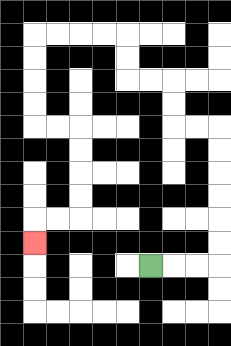{'start': '[6, 11]', 'end': '[1, 10]', 'path_directions': 'R,R,R,U,U,U,U,U,U,L,L,U,U,L,L,U,U,L,L,L,L,D,D,D,D,R,R,D,D,D,D,L,L,D', 'path_coordinates': '[[6, 11], [7, 11], [8, 11], [9, 11], [9, 10], [9, 9], [9, 8], [9, 7], [9, 6], [9, 5], [8, 5], [7, 5], [7, 4], [7, 3], [6, 3], [5, 3], [5, 2], [5, 1], [4, 1], [3, 1], [2, 1], [1, 1], [1, 2], [1, 3], [1, 4], [1, 5], [2, 5], [3, 5], [3, 6], [3, 7], [3, 8], [3, 9], [2, 9], [1, 9], [1, 10]]'}